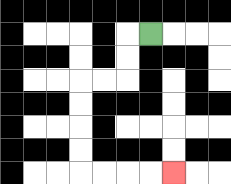{'start': '[6, 1]', 'end': '[7, 7]', 'path_directions': 'L,D,D,L,L,D,D,D,D,R,R,R,R', 'path_coordinates': '[[6, 1], [5, 1], [5, 2], [5, 3], [4, 3], [3, 3], [3, 4], [3, 5], [3, 6], [3, 7], [4, 7], [5, 7], [6, 7], [7, 7]]'}